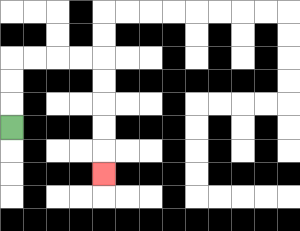{'start': '[0, 5]', 'end': '[4, 7]', 'path_directions': 'U,U,U,R,R,R,R,D,D,D,D,D', 'path_coordinates': '[[0, 5], [0, 4], [0, 3], [0, 2], [1, 2], [2, 2], [3, 2], [4, 2], [4, 3], [4, 4], [4, 5], [4, 6], [4, 7]]'}